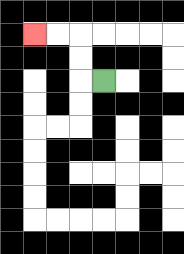{'start': '[4, 3]', 'end': '[1, 1]', 'path_directions': 'L,U,U,L,L', 'path_coordinates': '[[4, 3], [3, 3], [3, 2], [3, 1], [2, 1], [1, 1]]'}